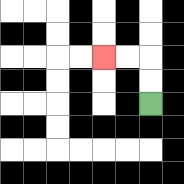{'start': '[6, 4]', 'end': '[4, 2]', 'path_directions': 'U,U,L,L', 'path_coordinates': '[[6, 4], [6, 3], [6, 2], [5, 2], [4, 2]]'}